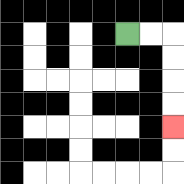{'start': '[5, 1]', 'end': '[7, 5]', 'path_directions': 'R,R,D,D,D,D', 'path_coordinates': '[[5, 1], [6, 1], [7, 1], [7, 2], [7, 3], [7, 4], [7, 5]]'}